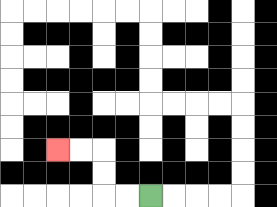{'start': '[6, 8]', 'end': '[2, 6]', 'path_directions': 'L,L,U,U,L,L', 'path_coordinates': '[[6, 8], [5, 8], [4, 8], [4, 7], [4, 6], [3, 6], [2, 6]]'}